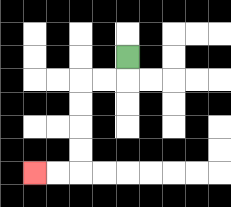{'start': '[5, 2]', 'end': '[1, 7]', 'path_directions': 'D,L,L,D,D,D,D,L,L', 'path_coordinates': '[[5, 2], [5, 3], [4, 3], [3, 3], [3, 4], [3, 5], [3, 6], [3, 7], [2, 7], [1, 7]]'}